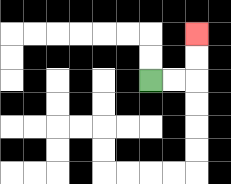{'start': '[6, 3]', 'end': '[8, 1]', 'path_directions': 'R,R,U,U', 'path_coordinates': '[[6, 3], [7, 3], [8, 3], [8, 2], [8, 1]]'}